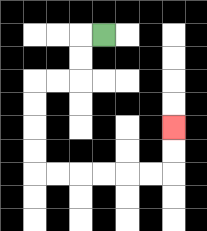{'start': '[4, 1]', 'end': '[7, 5]', 'path_directions': 'L,D,D,L,L,D,D,D,D,R,R,R,R,R,R,U,U', 'path_coordinates': '[[4, 1], [3, 1], [3, 2], [3, 3], [2, 3], [1, 3], [1, 4], [1, 5], [1, 6], [1, 7], [2, 7], [3, 7], [4, 7], [5, 7], [6, 7], [7, 7], [7, 6], [7, 5]]'}